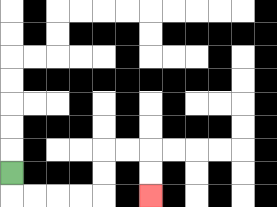{'start': '[0, 7]', 'end': '[6, 8]', 'path_directions': 'D,R,R,R,R,U,U,R,R,D,D', 'path_coordinates': '[[0, 7], [0, 8], [1, 8], [2, 8], [3, 8], [4, 8], [4, 7], [4, 6], [5, 6], [6, 6], [6, 7], [6, 8]]'}